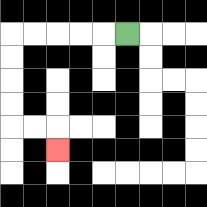{'start': '[5, 1]', 'end': '[2, 6]', 'path_directions': 'L,L,L,L,L,D,D,D,D,R,R,D', 'path_coordinates': '[[5, 1], [4, 1], [3, 1], [2, 1], [1, 1], [0, 1], [0, 2], [0, 3], [0, 4], [0, 5], [1, 5], [2, 5], [2, 6]]'}